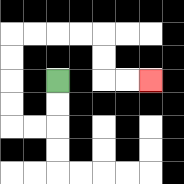{'start': '[2, 3]', 'end': '[6, 3]', 'path_directions': 'D,D,L,L,U,U,U,U,R,R,R,R,D,D,R,R', 'path_coordinates': '[[2, 3], [2, 4], [2, 5], [1, 5], [0, 5], [0, 4], [0, 3], [0, 2], [0, 1], [1, 1], [2, 1], [3, 1], [4, 1], [4, 2], [4, 3], [5, 3], [6, 3]]'}